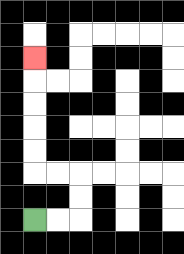{'start': '[1, 9]', 'end': '[1, 2]', 'path_directions': 'R,R,U,U,L,L,U,U,U,U,U', 'path_coordinates': '[[1, 9], [2, 9], [3, 9], [3, 8], [3, 7], [2, 7], [1, 7], [1, 6], [1, 5], [1, 4], [1, 3], [1, 2]]'}